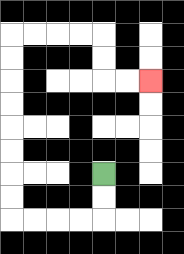{'start': '[4, 7]', 'end': '[6, 3]', 'path_directions': 'D,D,L,L,L,L,U,U,U,U,U,U,U,U,R,R,R,R,D,D,R,R', 'path_coordinates': '[[4, 7], [4, 8], [4, 9], [3, 9], [2, 9], [1, 9], [0, 9], [0, 8], [0, 7], [0, 6], [0, 5], [0, 4], [0, 3], [0, 2], [0, 1], [1, 1], [2, 1], [3, 1], [4, 1], [4, 2], [4, 3], [5, 3], [6, 3]]'}